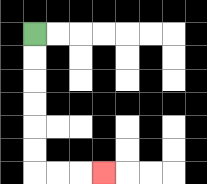{'start': '[1, 1]', 'end': '[4, 7]', 'path_directions': 'D,D,D,D,D,D,R,R,R', 'path_coordinates': '[[1, 1], [1, 2], [1, 3], [1, 4], [1, 5], [1, 6], [1, 7], [2, 7], [3, 7], [4, 7]]'}